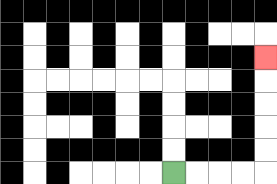{'start': '[7, 7]', 'end': '[11, 2]', 'path_directions': 'R,R,R,R,U,U,U,U,U', 'path_coordinates': '[[7, 7], [8, 7], [9, 7], [10, 7], [11, 7], [11, 6], [11, 5], [11, 4], [11, 3], [11, 2]]'}